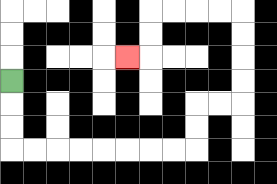{'start': '[0, 3]', 'end': '[5, 2]', 'path_directions': 'D,D,D,R,R,R,R,R,R,R,R,U,U,R,R,U,U,U,U,L,L,L,L,D,D,L', 'path_coordinates': '[[0, 3], [0, 4], [0, 5], [0, 6], [1, 6], [2, 6], [3, 6], [4, 6], [5, 6], [6, 6], [7, 6], [8, 6], [8, 5], [8, 4], [9, 4], [10, 4], [10, 3], [10, 2], [10, 1], [10, 0], [9, 0], [8, 0], [7, 0], [6, 0], [6, 1], [6, 2], [5, 2]]'}